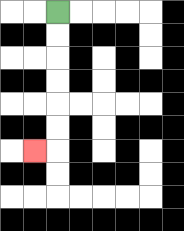{'start': '[2, 0]', 'end': '[1, 6]', 'path_directions': 'D,D,D,D,D,D,L', 'path_coordinates': '[[2, 0], [2, 1], [2, 2], [2, 3], [2, 4], [2, 5], [2, 6], [1, 6]]'}